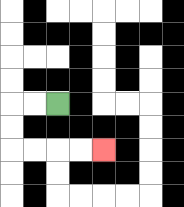{'start': '[2, 4]', 'end': '[4, 6]', 'path_directions': 'L,L,D,D,R,R,R,R', 'path_coordinates': '[[2, 4], [1, 4], [0, 4], [0, 5], [0, 6], [1, 6], [2, 6], [3, 6], [4, 6]]'}